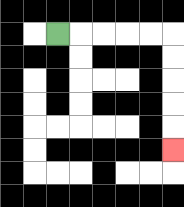{'start': '[2, 1]', 'end': '[7, 6]', 'path_directions': 'R,R,R,R,R,D,D,D,D,D', 'path_coordinates': '[[2, 1], [3, 1], [4, 1], [5, 1], [6, 1], [7, 1], [7, 2], [7, 3], [7, 4], [7, 5], [7, 6]]'}